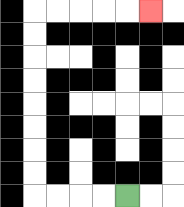{'start': '[5, 8]', 'end': '[6, 0]', 'path_directions': 'L,L,L,L,U,U,U,U,U,U,U,U,R,R,R,R,R', 'path_coordinates': '[[5, 8], [4, 8], [3, 8], [2, 8], [1, 8], [1, 7], [1, 6], [1, 5], [1, 4], [1, 3], [1, 2], [1, 1], [1, 0], [2, 0], [3, 0], [4, 0], [5, 0], [6, 0]]'}